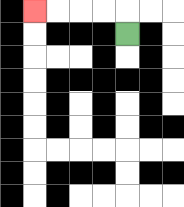{'start': '[5, 1]', 'end': '[1, 0]', 'path_directions': 'U,L,L,L,L', 'path_coordinates': '[[5, 1], [5, 0], [4, 0], [3, 0], [2, 0], [1, 0]]'}